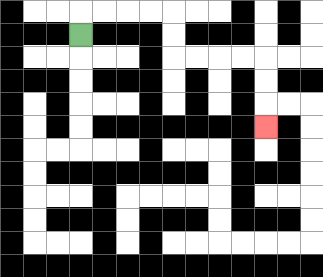{'start': '[3, 1]', 'end': '[11, 5]', 'path_directions': 'U,R,R,R,R,D,D,R,R,R,R,D,D,D', 'path_coordinates': '[[3, 1], [3, 0], [4, 0], [5, 0], [6, 0], [7, 0], [7, 1], [7, 2], [8, 2], [9, 2], [10, 2], [11, 2], [11, 3], [11, 4], [11, 5]]'}